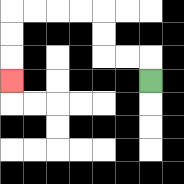{'start': '[6, 3]', 'end': '[0, 3]', 'path_directions': 'U,L,L,U,U,L,L,L,L,D,D,D', 'path_coordinates': '[[6, 3], [6, 2], [5, 2], [4, 2], [4, 1], [4, 0], [3, 0], [2, 0], [1, 0], [0, 0], [0, 1], [0, 2], [0, 3]]'}